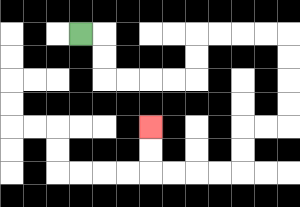{'start': '[3, 1]', 'end': '[6, 5]', 'path_directions': 'R,D,D,R,R,R,R,U,U,R,R,R,R,D,D,D,D,L,L,D,D,L,L,L,L,U,U', 'path_coordinates': '[[3, 1], [4, 1], [4, 2], [4, 3], [5, 3], [6, 3], [7, 3], [8, 3], [8, 2], [8, 1], [9, 1], [10, 1], [11, 1], [12, 1], [12, 2], [12, 3], [12, 4], [12, 5], [11, 5], [10, 5], [10, 6], [10, 7], [9, 7], [8, 7], [7, 7], [6, 7], [6, 6], [6, 5]]'}